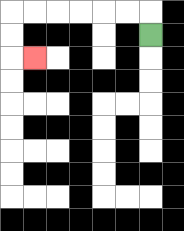{'start': '[6, 1]', 'end': '[1, 2]', 'path_directions': 'U,L,L,L,L,L,L,D,D,R', 'path_coordinates': '[[6, 1], [6, 0], [5, 0], [4, 0], [3, 0], [2, 0], [1, 0], [0, 0], [0, 1], [0, 2], [1, 2]]'}